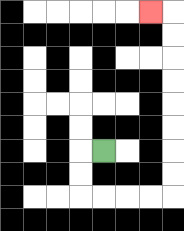{'start': '[4, 6]', 'end': '[6, 0]', 'path_directions': 'L,D,D,R,R,R,R,U,U,U,U,U,U,U,U,L', 'path_coordinates': '[[4, 6], [3, 6], [3, 7], [3, 8], [4, 8], [5, 8], [6, 8], [7, 8], [7, 7], [7, 6], [7, 5], [7, 4], [7, 3], [7, 2], [7, 1], [7, 0], [6, 0]]'}